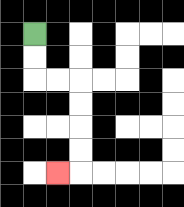{'start': '[1, 1]', 'end': '[2, 7]', 'path_directions': 'D,D,R,R,D,D,D,D,L', 'path_coordinates': '[[1, 1], [1, 2], [1, 3], [2, 3], [3, 3], [3, 4], [3, 5], [3, 6], [3, 7], [2, 7]]'}